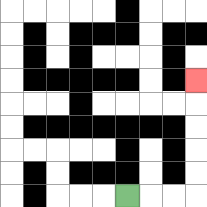{'start': '[5, 8]', 'end': '[8, 3]', 'path_directions': 'R,R,R,U,U,U,U,U', 'path_coordinates': '[[5, 8], [6, 8], [7, 8], [8, 8], [8, 7], [8, 6], [8, 5], [8, 4], [8, 3]]'}